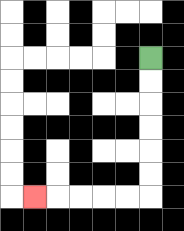{'start': '[6, 2]', 'end': '[1, 8]', 'path_directions': 'D,D,D,D,D,D,L,L,L,L,L', 'path_coordinates': '[[6, 2], [6, 3], [6, 4], [6, 5], [6, 6], [6, 7], [6, 8], [5, 8], [4, 8], [3, 8], [2, 8], [1, 8]]'}